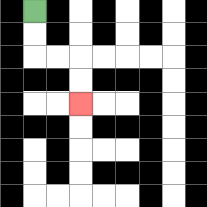{'start': '[1, 0]', 'end': '[3, 4]', 'path_directions': 'D,D,R,R,D,D', 'path_coordinates': '[[1, 0], [1, 1], [1, 2], [2, 2], [3, 2], [3, 3], [3, 4]]'}